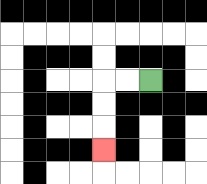{'start': '[6, 3]', 'end': '[4, 6]', 'path_directions': 'L,L,D,D,D', 'path_coordinates': '[[6, 3], [5, 3], [4, 3], [4, 4], [4, 5], [4, 6]]'}